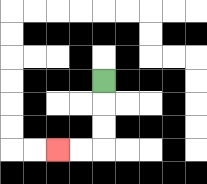{'start': '[4, 3]', 'end': '[2, 6]', 'path_directions': 'D,D,D,L,L', 'path_coordinates': '[[4, 3], [4, 4], [4, 5], [4, 6], [3, 6], [2, 6]]'}